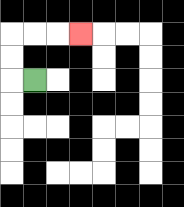{'start': '[1, 3]', 'end': '[3, 1]', 'path_directions': 'L,U,U,R,R,R', 'path_coordinates': '[[1, 3], [0, 3], [0, 2], [0, 1], [1, 1], [2, 1], [3, 1]]'}